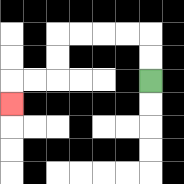{'start': '[6, 3]', 'end': '[0, 4]', 'path_directions': 'U,U,L,L,L,L,D,D,L,L,D', 'path_coordinates': '[[6, 3], [6, 2], [6, 1], [5, 1], [4, 1], [3, 1], [2, 1], [2, 2], [2, 3], [1, 3], [0, 3], [0, 4]]'}